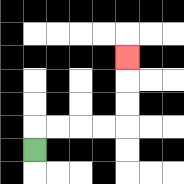{'start': '[1, 6]', 'end': '[5, 2]', 'path_directions': 'U,R,R,R,R,U,U,U', 'path_coordinates': '[[1, 6], [1, 5], [2, 5], [3, 5], [4, 5], [5, 5], [5, 4], [5, 3], [5, 2]]'}